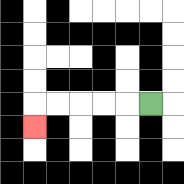{'start': '[6, 4]', 'end': '[1, 5]', 'path_directions': 'L,L,L,L,L,D', 'path_coordinates': '[[6, 4], [5, 4], [4, 4], [3, 4], [2, 4], [1, 4], [1, 5]]'}